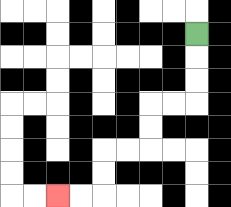{'start': '[8, 1]', 'end': '[2, 8]', 'path_directions': 'D,D,D,L,L,D,D,L,L,D,D,L,L', 'path_coordinates': '[[8, 1], [8, 2], [8, 3], [8, 4], [7, 4], [6, 4], [6, 5], [6, 6], [5, 6], [4, 6], [4, 7], [4, 8], [3, 8], [2, 8]]'}